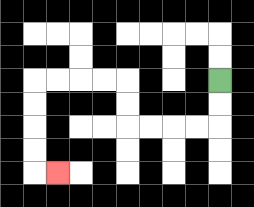{'start': '[9, 3]', 'end': '[2, 7]', 'path_directions': 'D,D,L,L,L,L,U,U,L,L,L,L,D,D,D,D,R', 'path_coordinates': '[[9, 3], [9, 4], [9, 5], [8, 5], [7, 5], [6, 5], [5, 5], [5, 4], [5, 3], [4, 3], [3, 3], [2, 3], [1, 3], [1, 4], [1, 5], [1, 6], [1, 7], [2, 7]]'}